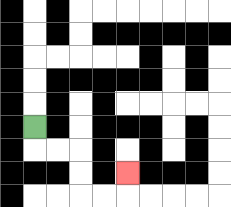{'start': '[1, 5]', 'end': '[5, 7]', 'path_directions': 'D,R,R,D,D,R,R,U', 'path_coordinates': '[[1, 5], [1, 6], [2, 6], [3, 6], [3, 7], [3, 8], [4, 8], [5, 8], [5, 7]]'}